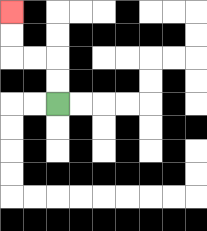{'start': '[2, 4]', 'end': '[0, 0]', 'path_directions': 'U,U,L,L,U,U', 'path_coordinates': '[[2, 4], [2, 3], [2, 2], [1, 2], [0, 2], [0, 1], [0, 0]]'}